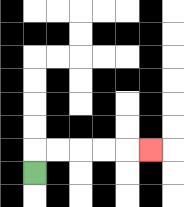{'start': '[1, 7]', 'end': '[6, 6]', 'path_directions': 'U,R,R,R,R,R', 'path_coordinates': '[[1, 7], [1, 6], [2, 6], [3, 6], [4, 6], [5, 6], [6, 6]]'}